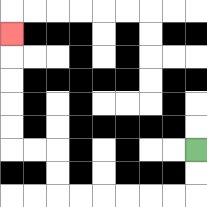{'start': '[8, 6]', 'end': '[0, 1]', 'path_directions': 'D,D,L,L,L,L,L,L,U,U,L,L,U,U,U,U,U', 'path_coordinates': '[[8, 6], [8, 7], [8, 8], [7, 8], [6, 8], [5, 8], [4, 8], [3, 8], [2, 8], [2, 7], [2, 6], [1, 6], [0, 6], [0, 5], [0, 4], [0, 3], [0, 2], [0, 1]]'}